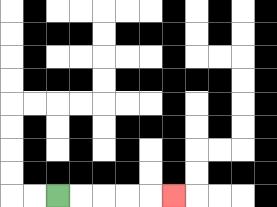{'start': '[2, 8]', 'end': '[7, 8]', 'path_directions': 'R,R,R,R,R', 'path_coordinates': '[[2, 8], [3, 8], [4, 8], [5, 8], [6, 8], [7, 8]]'}